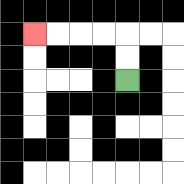{'start': '[5, 3]', 'end': '[1, 1]', 'path_directions': 'U,U,L,L,L,L', 'path_coordinates': '[[5, 3], [5, 2], [5, 1], [4, 1], [3, 1], [2, 1], [1, 1]]'}